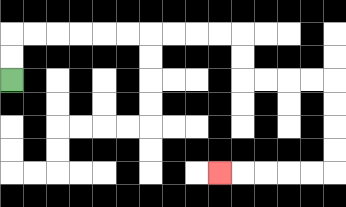{'start': '[0, 3]', 'end': '[9, 7]', 'path_directions': 'U,U,R,R,R,R,R,R,R,R,R,R,D,D,R,R,R,R,D,D,D,D,L,L,L,L,L', 'path_coordinates': '[[0, 3], [0, 2], [0, 1], [1, 1], [2, 1], [3, 1], [4, 1], [5, 1], [6, 1], [7, 1], [8, 1], [9, 1], [10, 1], [10, 2], [10, 3], [11, 3], [12, 3], [13, 3], [14, 3], [14, 4], [14, 5], [14, 6], [14, 7], [13, 7], [12, 7], [11, 7], [10, 7], [9, 7]]'}